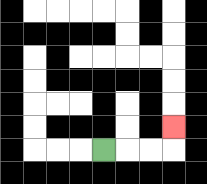{'start': '[4, 6]', 'end': '[7, 5]', 'path_directions': 'R,R,R,U', 'path_coordinates': '[[4, 6], [5, 6], [6, 6], [7, 6], [7, 5]]'}